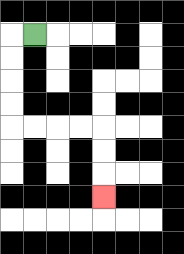{'start': '[1, 1]', 'end': '[4, 8]', 'path_directions': 'L,D,D,D,D,R,R,R,R,D,D,D', 'path_coordinates': '[[1, 1], [0, 1], [0, 2], [0, 3], [0, 4], [0, 5], [1, 5], [2, 5], [3, 5], [4, 5], [4, 6], [4, 7], [4, 8]]'}